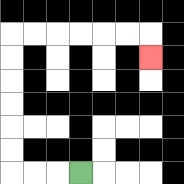{'start': '[3, 7]', 'end': '[6, 2]', 'path_directions': 'L,L,L,U,U,U,U,U,U,R,R,R,R,R,R,D', 'path_coordinates': '[[3, 7], [2, 7], [1, 7], [0, 7], [0, 6], [0, 5], [0, 4], [0, 3], [0, 2], [0, 1], [1, 1], [2, 1], [3, 1], [4, 1], [5, 1], [6, 1], [6, 2]]'}